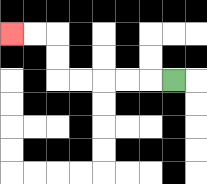{'start': '[7, 3]', 'end': '[0, 1]', 'path_directions': 'L,L,L,L,L,U,U,L,L', 'path_coordinates': '[[7, 3], [6, 3], [5, 3], [4, 3], [3, 3], [2, 3], [2, 2], [2, 1], [1, 1], [0, 1]]'}